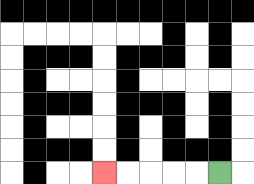{'start': '[9, 7]', 'end': '[4, 7]', 'path_directions': 'L,L,L,L,L', 'path_coordinates': '[[9, 7], [8, 7], [7, 7], [6, 7], [5, 7], [4, 7]]'}